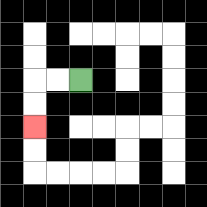{'start': '[3, 3]', 'end': '[1, 5]', 'path_directions': 'L,L,D,D', 'path_coordinates': '[[3, 3], [2, 3], [1, 3], [1, 4], [1, 5]]'}